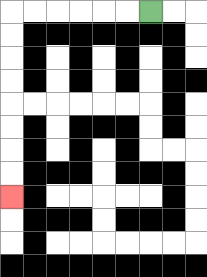{'start': '[6, 0]', 'end': '[0, 8]', 'path_directions': 'L,L,L,L,L,L,D,D,D,D,D,D,D,D', 'path_coordinates': '[[6, 0], [5, 0], [4, 0], [3, 0], [2, 0], [1, 0], [0, 0], [0, 1], [0, 2], [0, 3], [0, 4], [0, 5], [0, 6], [0, 7], [0, 8]]'}